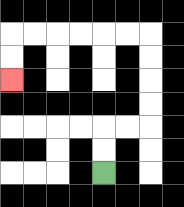{'start': '[4, 7]', 'end': '[0, 3]', 'path_directions': 'U,U,R,R,U,U,U,U,L,L,L,L,L,L,D,D', 'path_coordinates': '[[4, 7], [4, 6], [4, 5], [5, 5], [6, 5], [6, 4], [6, 3], [6, 2], [6, 1], [5, 1], [4, 1], [3, 1], [2, 1], [1, 1], [0, 1], [0, 2], [0, 3]]'}